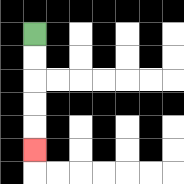{'start': '[1, 1]', 'end': '[1, 6]', 'path_directions': 'D,D,D,D,D', 'path_coordinates': '[[1, 1], [1, 2], [1, 3], [1, 4], [1, 5], [1, 6]]'}